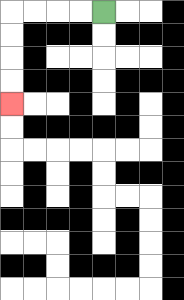{'start': '[4, 0]', 'end': '[0, 4]', 'path_directions': 'L,L,L,L,D,D,D,D', 'path_coordinates': '[[4, 0], [3, 0], [2, 0], [1, 0], [0, 0], [0, 1], [0, 2], [0, 3], [0, 4]]'}